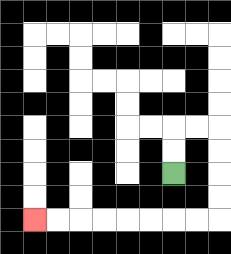{'start': '[7, 7]', 'end': '[1, 9]', 'path_directions': 'U,U,R,R,D,D,D,D,L,L,L,L,L,L,L,L', 'path_coordinates': '[[7, 7], [7, 6], [7, 5], [8, 5], [9, 5], [9, 6], [9, 7], [9, 8], [9, 9], [8, 9], [7, 9], [6, 9], [5, 9], [4, 9], [3, 9], [2, 9], [1, 9]]'}